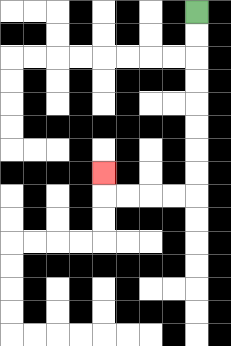{'start': '[8, 0]', 'end': '[4, 7]', 'path_directions': 'D,D,D,D,D,D,D,D,L,L,L,L,U', 'path_coordinates': '[[8, 0], [8, 1], [8, 2], [8, 3], [8, 4], [8, 5], [8, 6], [8, 7], [8, 8], [7, 8], [6, 8], [5, 8], [4, 8], [4, 7]]'}